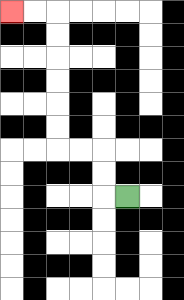{'start': '[5, 8]', 'end': '[0, 0]', 'path_directions': 'L,U,U,L,L,U,U,U,U,U,U,L,L', 'path_coordinates': '[[5, 8], [4, 8], [4, 7], [4, 6], [3, 6], [2, 6], [2, 5], [2, 4], [2, 3], [2, 2], [2, 1], [2, 0], [1, 0], [0, 0]]'}